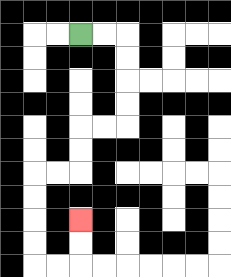{'start': '[3, 1]', 'end': '[3, 9]', 'path_directions': 'R,R,D,D,D,D,L,L,D,D,L,L,D,D,D,D,R,R,U,U', 'path_coordinates': '[[3, 1], [4, 1], [5, 1], [5, 2], [5, 3], [5, 4], [5, 5], [4, 5], [3, 5], [3, 6], [3, 7], [2, 7], [1, 7], [1, 8], [1, 9], [1, 10], [1, 11], [2, 11], [3, 11], [3, 10], [3, 9]]'}